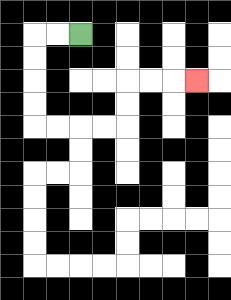{'start': '[3, 1]', 'end': '[8, 3]', 'path_directions': 'L,L,D,D,D,D,R,R,R,R,U,U,R,R,R', 'path_coordinates': '[[3, 1], [2, 1], [1, 1], [1, 2], [1, 3], [1, 4], [1, 5], [2, 5], [3, 5], [4, 5], [5, 5], [5, 4], [5, 3], [6, 3], [7, 3], [8, 3]]'}